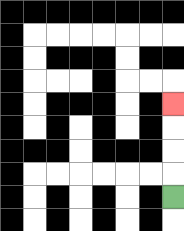{'start': '[7, 8]', 'end': '[7, 4]', 'path_directions': 'U,U,U,U', 'path_coordinates': '[[7, 8], [7, 7], [7, 6], [7, 5], [7, 4]]'}